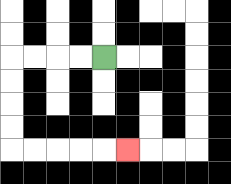{'start': '[4, 2]', 'end': '[5, 6]', 'path_directions': 'L,L,L,L,D,D,D,D,R,R,R,R,R', 'path_coordinates': '[[4, 2], [3, 2], [2, 2], [1, 2], [0, 2], [0, 3], [0, 4], [0, 5], [0, 6], [1, 6], [2, 6], [3, 6], [4, 6], [5, 6]]'}